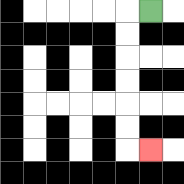{'start': '[6, 0]', 'end': '[6, 6]', 'path_directions': 'L,D,D,D,D,D,D,R', 'path_coordinates': '[[6, 0], [5, 0], [5, 1], [5, 2], [5, 3], [5, 4], [5, 5], [5, 6], [6, 6]]'}